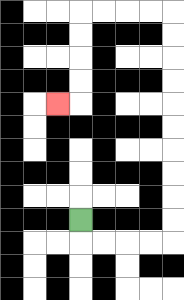{'start': '[3, 9]', 'end': '[2, 4]', 'path_directions': 'D,R,R,R,R,U,U,U,U,U,U,U,U,U,U,L,L,L,L,D,D,D,D,L', 'path_coordinates': '[[3, 9], [3, 10], [4, 10], [5, 10], [6, 10], [7, 10], [7, 9], [7, 8], [7, 7], [7, 6], [7, 5], [7, 4], [7, 3], [7, 2], [7, 1], [7, 0], [6, 0], [5, 0], [4, 0], [3, 0], [3, 1], [3, 2], [3, 3], [3, 4], [2, 4]]'}